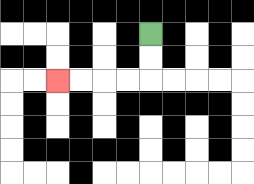{'start': '[6, 1]', 'end': '[2, 3]', 'path_directions': 'D,D,L,L,L,L', 'path_coordinates': '[[6, 1], [6, 2], [6, 3], [5, 3], [4, 3], [3, 3], [2, 3]]'}